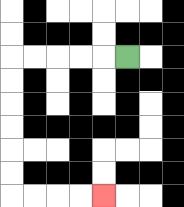{'start': '[5, 2]', 'end': '[4, 8]', 'path_directions': 'L,L,L,L,L,D,D,D,D,D,D,R,R,R,R', 'path_coordinates': '[[5, 2], [4, 2], [3, 2], [2, 2], [1, 2], [0, 2], [0, 3], [0, 4], [0, 5], [0, 6], [0, 7], [0, 8], [1, 8], [2, 8], [3, 8], [4, 8]]'}